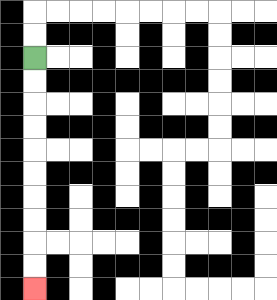{'start': '[1, 2]', 'end': '[1, 12]', 'path_directions': 'D,D,D,D,D,D,D,D,D,D', 'path_coordinates': '[[1, 2], [1, 3], [1, 4], [1, 5], [1, 6], [1, 7], [1, 8], [1, 9], [1, 10], [1, 11], [1, 12]]'}